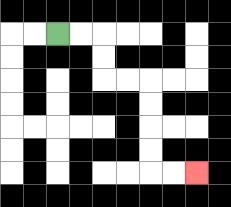{'start': '[2, 1]', 'end': '[8, 7]', 'path_directions': 'R,R,D,D,R,R,D,D,D,D,R,R', 'path_coordinates': '[[2, 1], [3, 1], [4, 1], [4, 2], [4, 3], [5, 3], [6, 3], [6, 4], [6, 5], [6, 6], [6, 7], [7, 7], [8, 7]]'}